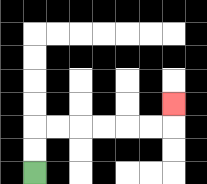{'start': '[1, 7]', 'end': '[7, 4]', 'path_directions': 'U,U,R,R,R,R,R,R,U', 'path_coordinates': '[[1, 7], [1, 6], [1, 5], [2, 5], [3, 5], [4, 5], [5, 5], [6, 5], [7, 5], [7, 4]]'}